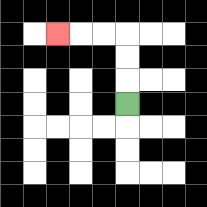{'start': '[5, 4]', 'end': '[2, 1]', 'path_directions': 'U,U,U,L,L,L', 'path_coordinates': '[[5, 4], [5, 3], [5, 2], [5, 1], [4, 1], [3, 1], [2, 1]]'}